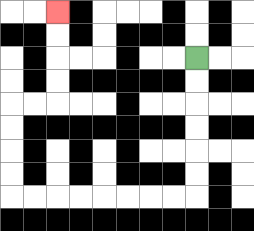{'start': '[8, 2]', 'end': '[2, 0]', 'path_directions': 'D,D,D,D,D,D,L,L,L,L,L,L,L,L,U,U,U,U,R,R,U,U,U,U', 'path_coordinates': '[[8, 2], [8, 3], [8, 4], [8, 5], [8, 6], [8, 7], [8, 8], [7, 8], [6, 8], [5, 8], [4, 8], [3, 8], [2, 8], [1, 8], [0, 8], [0, 7], [0, 6], [0, 5], [0, 4], [1, 4], [2, 4], [2, 3], [2, 2], [2, 1], [2, 0]]'}